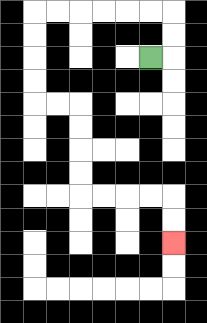{'start': '[6, 2]', 'end': '[7, 10]', 'path_directions': 'R,U,U,L,L,L,L,L,L,D,D,D,D,R,R,D,D,D,D,R,R,R,R,D,D', 'path_coordinates': '[[6, 2], [7, 2], [7, 1], [7, 0], [6, 0], [5, 0], [4, 0], [3, 0], [2, 0], [1, 0], [1, 1], [1, 2], [1, 3], [1, 4], [2, 4], [3, 4], [3, 5], [3, 6], [3, 7], [3, 8], [4, 8], [5, 8], [6, 8], [7, 8], [7, 9], [7, 10]]'}